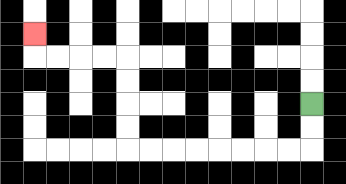{'start': '[13, 4]', 'end': '[1, 1]', 'path_directions': 'D,D,L,L,L,L,L,L,L,L,U,U,U,U,L,L,L,L,U', 'path_coordinates': '[[13, 4], [13, 5], [13, 6], [12, 6], [11, 6], [10, 6], [9, 6], [8, 6], [7, 6], [6, 6], [5, 6], [5, 5], [5, 4], [5, 3], [5, 2], [4, 2], [3, 2], [2, 2], [1, 2], [1, 1]]'}